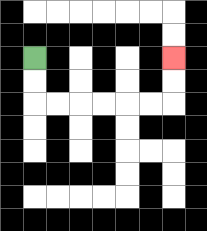{'start': '[1, 2]', 'end': '[7, 2]', 'path_directions': 'D,D,R,R,R,R,R,R,U,U', 'path_coordinates': '[[1, 2], [1, 3], [1, 4], [2, 4], [3, 4], [4, 4], [5, 4], [6, 4], [7, 4], [7, 3], [7, 2]]'}